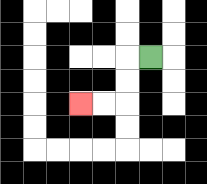{'start': '[6, 2]', 'end': '[3, 4]', 'path_directions': 'L,D,D,L,L', 'path_coordinates': '[[6, 2], [5, 2], [5, 3], [5, 4], [4, 4], [3, 4]]'}